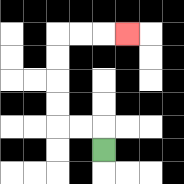{'start': '[4, 6]', 'end': '[5, 1]', 'path_directions': 'U,L,L,U,U,U,U,R,R,R', 'path_coordinates': '[[4, 6], [4, 5], [3, 5], [2, 5], [2, 4], [2, 3], [2, 2], [2, 1], [3, 1], [4, 1], [5, 1]]'}